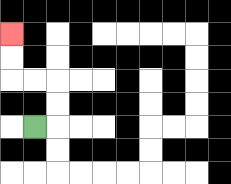{'start': '[1, 5]', 'end': '[0, 1]', 'path_directions': 'R,U,U,L,L,U,U', 'path_coordinates': '[[1, 5], [2, 5], [2, 4], [2, 3], [1, 3], [0, 3], [0, 2], [0, 1]]'}